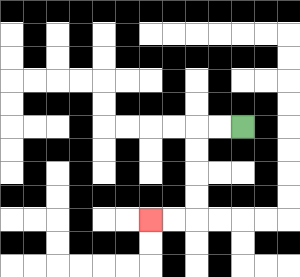{'start': '[10, 5]', 'end': '[6, 9]', 'path_directions': 'L,L,D,D,D,D,L,L', 'path_coordinates': '[[10, 5], [9, 5], [8, 5], [8, 6], [8, 7], [8, 8], [8, 9], [7, 9], [6, 9]]'}